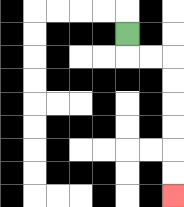{'start': '[5, 1]', 'end': '[7, 8]', 'path_directions': 'D,R,R,D,D,D,D,D,D', 'path_coordinates': '[[5, 1], [5, 2], [6, 2], [7, 2], [7, 3], [7, 4], [7, 5], [7, 6], [7, 7], [7, 8]]'}